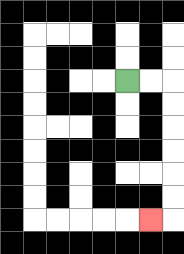{'start': '[5, 3]', 'end': '[6, 9]', 'path_directions': 'R,R,D,D,D,D,D,D,L', 'path_coordinates': '[[5, 3], [6, 3], [7, 3], [7, 4], [7, 5], [7, 6], [7, 7], [7, 8], [7, 9], [6, 9]]'}